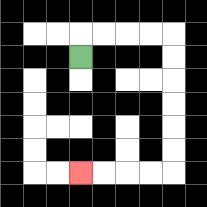{'start': '[3, 2]', 'end': '[3, 7]', 'path_directions': 'U,R,R,R,R,D,D,D,D,D,D,L,L,L,L', 'path_coordinates': '[[3, 2], [3, 1], [4, 1], [5, 1], [6, 1], [7, 1], [7, 2], [7, 3], [7, 4], [7, 5], [7, 6], [7, 7], [6, 7], [5, 7], [4, 7], [3, 7]]'}